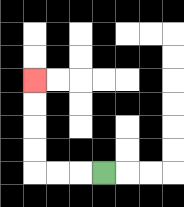{'start': '[4, 7]', 'end': '[1, 3]', 'path_directions': 'L,L,L,U,U,U,U', 'path_coordinates': '[[4, 7], [3, 7], [2, 7], [1, 7], [1, 6], [1, 5], [1, 4], [1, 3]]'}